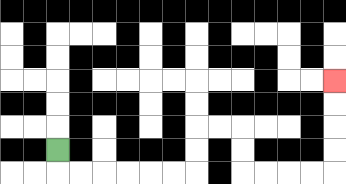{'start': '[2, 6]', 'end': '[14, 3]', 'path_directions': 'D,R,R,R,R,R,R,U,U,R,R,D,D,R,R,R,R,U,U,U,U', 'path_coordinates': '[[2, 6], [2, 7], [3, 7], [4, 7], [5, 7], [6, 7], [7, 7], [8, 7], [8, 6], [8, 5], [9, 5], [10, 5], [10, 6], [10, 7], [11, 7], [12, 7], [13, 7], [14, 7], [14, 6], [14, 5], [14, 4], [14, 3]]'}